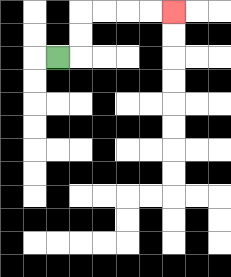{'start': '[2, 2]', 'end': '[7, 0]', 'path_directions': 'R,U,U,R,R,R,R', 'path_coordinates': '[[2, 2], [3, 2], [3, 1], [3, 0], [4, 0], [5, 0], [6, 0], [7, 0]]'}